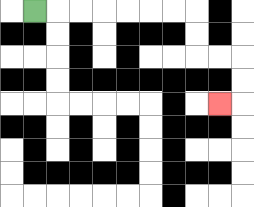{'start': '[1, 0]', 'end': '[9, 4]', 'path_directions': 'R,R,R,R,R,R,R,D,D,R,R,D,D,L', 'path_coordinates': '[[1, 0], [2, 0], [3, 0], [4, 0], [5, 0], [6, 0], [7, 0], [8, 0], [8, 1], [8, 2], [9, 2], [10, 2], [10, 3], [10, 4], [9, 4]]'}